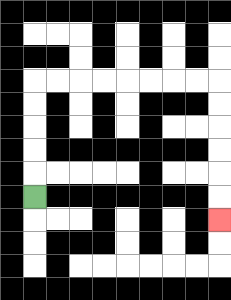{'start': '[1, 8]', 'end': '[9, 9]', 'path_directions': 'U,U,U,U,U,R,R,R,R,R,R,R,R,D,D,D,D,D,D', 'path_coordinates': '[[1, 8], [1, 7], [1, 6], [1, 5], [1, 4], [1, 3], [2, 3], [3, 3], [4, 3], [5, 3], [6, 3], [7, 3], [8, 3], [9, 3], [9, 4], [9, 5], [9, 6], [9, 7], [9, 8], [9, 9]]'}